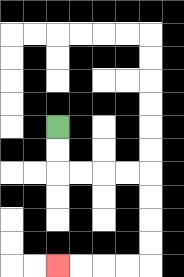{'start': '[2, 5]', 'end': '[2, 11]', 'path_directions': 'D,D,R,R,R,R,D,D,D,D,L,L,L,L', 'path_coordinates': '[[2, 5], [2, 6], [2, 7], [3, 7], [4, 7], [5, 7], [6, 7], [6, 8], [6, 9], [6, 10], [6, 11], [5, 11], [4, 11], [3, 11], [2, 11]]'}